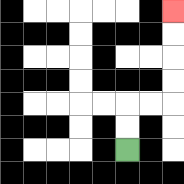{'start': '[5, 6]', 'end': '[7, 0]', 'path_directions': 'U,U,R,R,U,U,U,U', 'path_coordinates': '[[5, 6], [5, 5], [5, 4], [6, 4], [7, 4], [7, 3], [7, 2], [7, 1], [7, 0]]'}